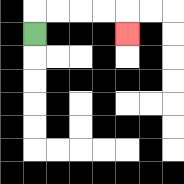{'start': '[1, 1]', 'end': '[5, 1]', 'path_directions': 'U,R,R,R,R,D', 'path_coordinates': '[[1, 1], [1, 0], [2, 0], [3, 0], [4, 0], [5, 0], [5, 1]]'}